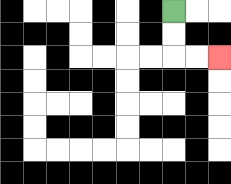{'start': '[7, 0]', 'end': '[9, 2]', 'path_directions': 'D,D,R,R', 'path_coordinates': '[[7, 0], [7, 1], [7, 2], [8, 2], [9, 2]]'}